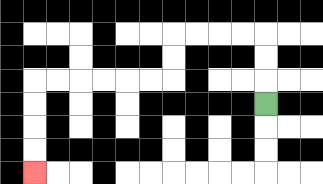{'start': '[11, 4]', 'end': '[1, 7]', 'path_directions': 'U,U,U,L,L,L,L,D,D,L,L,L,L,L,L,D,D,D,D', 'path_coordinates': '[[11, 4], [11, 3], [11, 2], [11, 1], [10, 1], [9, 1], [8, 1], [7, 1], [7, 2], [7, 3], [6, 3], [5, 3], [4, 3], [3, 3], [2, 3], [1, 3], [1, 4], [1, 5], [1, 6], [1, 7]]'}